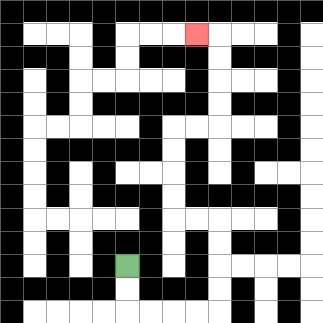{'start': '[5, 11]', 'end': '[8, 1]', 'path_directions': 'D,D,R,R,R,R,U,U,U,U,L,L,U,U,U,U,R,R,U,U,U,U,L', 'path_coordinates': '[[5, 11], [5, 12], [5, 13], [6, 13], [7, 13], [8, 13], [9, 13], [9, 12], [9, 11], [9, 10], [9, 9], [8, 9], [7, 9], [7, 8], [7, 7], [7, 6], [7, 5], [8, 5], [9, 5], [9, 4], [9, 3], [9, 2], [9, 1], [8, 1]]'}